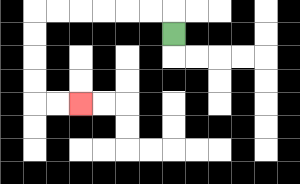{'start': '[7, 1]', 'end': '[3, 4]', 'path_directions': 'U,L,L,L,L,L,L,D,D,D,D,R,R', 'path_coordinates': '[[7, 1], [7, 0], [6, 0], [5, 0], [4, 0], [3, 0], [2, 0], [1, 0], [1, 1], [1, 2], [1, 3], [1, 4], [2, 4], [3, 4]]'}